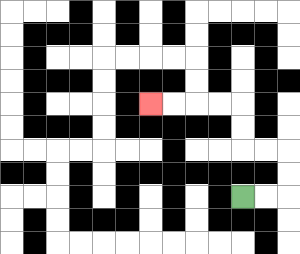{'start': '[10, 8]', 'end': '[6, 4]', 'path_directions': 'R,R,U,U,L,L,U,U,L,L,L,L', 'path_coordinates': '[[10, 8], [11, 8], [12, 8], [12, 7], [12, 6], [11, 6], [10, 6], [10, 5], [10, 4], [9, 4], [8, 4], [7, 4], [6, 4]]'}